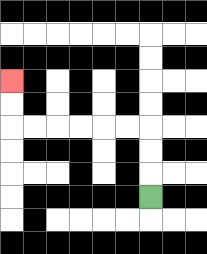{'start': '[6, 8]', 'end': '[0, 3]', 'path_directions': 'U,U,U,L,L,L,L,L,L,U,U', 'path_coordinates': '[[6, 8], [6, 7], [6, 6], [6, 5], [5, 5], [4, 5], [3, 5], [2, 5], [1, 5], [0, 5], [0, 4], [0, 3]]'}